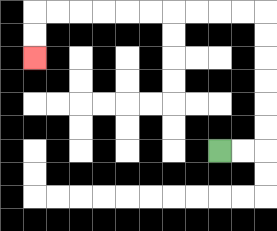{'start': '[9, 6]', 'end': '[1, 2]', 'path_directions': 'R,R,U,U,U,U,U,U,L,L,L,L,L,L,L,L,L,L,D,D', 'path_coordinates': '[[9, 6], [10, 6], [11, 6], [11, 5], [11, 4], [11, 3], [11, 2], [11, 1], [11, 0], [10, 0], [9, 0], [8, 0], [7, 0], [6, 0], [5, 0], [4, 0], [3, 0], [2, 0], [1, 0], [1, 1], [1, 2]]'}